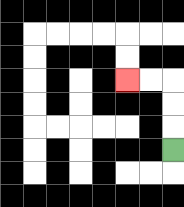{'start': '[7, 6]', 'end': '[5, 3]', 'path_directions': 'U,U,U,L,L', 'path_coordinates': '[[7, 6], [7, 5], [7, 4], [7, 3], [6, 3], [5, 3]]'}